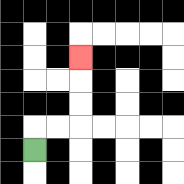{'start': '[1, 6]', 'end': '[3, 2]', 'path_directions': 'U,R,R,U,U,U', 'path_coordinates': '[[1, 6], [1, 5], [2, 5], [3, 5], [3, 4], [3, 3], [3, 2]]'}